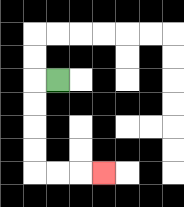{'start': '[2, 3]', 'end': '[4, 7]', 'path_directions': 'L,D,D,D,D,R,R,R', 'path_coordinates': '[[2, 3], [1, 3], [1, 4], [1, 5], [1, 6], [1, 7], [2, 7], [3, 7], [4, 7]]'}